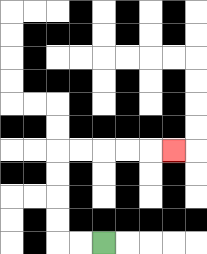{'start': '[4, 10]', 'end': '[7, 6]', 'path_directions': 'L,L,U,U,U,U,R,R,R,R,R', 'path_coordinates': '[[4, 10], [3, 10], [2, 10], [2, 9], [2, 8], [2, 7], [2, 6], [3, 6], [4, 6], [5, 6], [6, 6], [7, 6]]'}